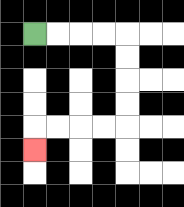{'start': '[1, 1]', 'end': '[1, 6]', 'path_directions': 'R,R,R,R,D,D,D,D,L,L,L,L,D', 'path_coordinates': '[[1, 1], [2, 1], [3, 1], [4, 1], [5, 1], [5, 2], [5, 3], [5, 4], [5, 5], [4, 5], [3, 5], [2, 5], [1, 5], [1, 6]]'}